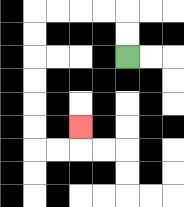{'start': '[5, 2]', 'end': '[3, 5]', 'path_directions': 'U,U,L,L,L,L,D,D,D,D,D,D,R,R,U', 'path_coordinates': '[[5, 2], [5, 1], [5, 0], [4, 0], [3, 0], [2, 0], [1, 0], [1, 1], [1, 2], [1, 3], [1, 4], [1, 5], [1, 6], [2, 6], [3, 6], [3, 5]]'}